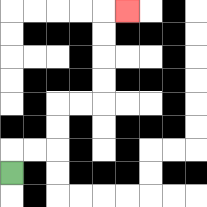{'start': '[0, 7]', 'end': '[5, 0]', 'path_directions': 'U,R,R,U,U,R,R,U,U,U,U,R', 'path_coordinates': '[[0, 7], [0, 6], [1, 6], [2, 6], [2, 5], [2, 4], [3, 4], [4, 4], [4, 3], [4, 2], [4, 1], [4, 0], [5, 0]]'}